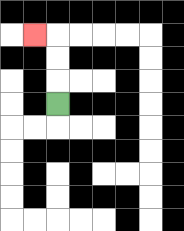{'start': '[2, 4]', 'end': '[1, 1]', 'path_directions': 'U,U,U,L', 'path_coordinates': '[[2, 4], [2, 3], [2, 2], [2, 1], [1, 1]]'}